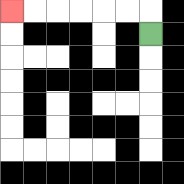{'start': '[6, 1]', 'end': '[0, 0]', 'path_directions': 'U,L,L,L,L,L,L', 'path_coordinates': '[[6, 1], [6, 0], [5, 0], [4, 0], [3, 0], [2, 0], [1, 0], [0, 0]]'}